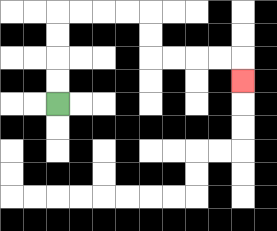{'start': '[2, 4]', 'end': '[10, 3]', 'path_directions': 'U,U,U,U,R,R,R,R,D,D,R,R,R,R,D', 'path_coordinates': '[[2, 4], [2, 3], [2, 2], [2, 1], [2, 0], [3, 0], [4, 0], [5, 0], [6, 0], [6, 1], [6, 2], [7, 2], [8, 2], [9, 2], [10, 2], [10, 3]]'}